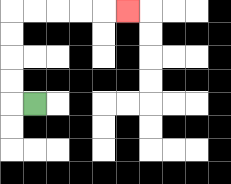{'start': '[1, 4]', 'end': '[5, 0]', 'path_directions': 'L,U,U,U,U,R,R,R,R,R', 'path_coordinates': '[[1, 4], [0, 4], [0, 3], [0, 2], [0, 1], [0, 0], [1, 0], [2, 0], [3, 0], [4, 0], [5, 0]]'}